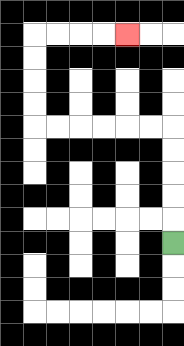{'start': '[7, 10]', 'end': '[5, 1]', 'path_directions': 'U,U,U,U,U,L,L,L,L,L,L,U,U,U,U,R,R,R,R', 'path_coordinates': '[[7, 10], [7, 9], [7, 8], [7, 7], [7, 6], [7, 5], [6, 5], [5, 5], [4, 5], [3, 5], [2, 5], [1, 5], [1, 4], [1, 3], [1, 2], [1, 1], [2, 1], [3, 1], [4, 1], [5, 1]]'}